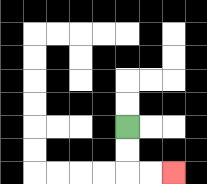{'start': '[5, 5]', 'end': '[7, 7]', 'path_directions': 'D,D,R,R', 'path_coordinates': '[[5, 5], [5, 6], [5, 7], [6, 7], [7, 7]]'}